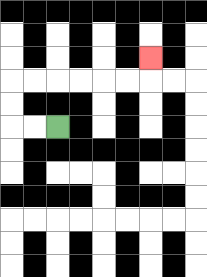{'start': '[2, 5]', 'end': '[6, 2]', 'path_directions': 'L,L,U,U,R,R,R,R,R,R,U', 'path_coordinates': '[[2, 5], [1, 5], [0, 5], [0, 4], [0, 3], [1, 3], [2, 3], [3, 3], [4, 3], [5, 3], [6, 3], [6, 2]]'}